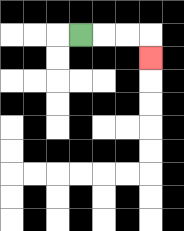{'start': '[3, 1]', 'end': '[6, 2]', 'path_directions': 'R,R,R,D', 'path_coordinates': '[[3, 1], [4, 1], [5, 1], [6, 1], [6, 2]]'}